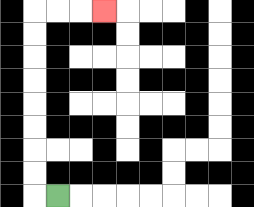{'start': '[2, 8]', 'end': '[4, 0]', 'path_directions': 'L,U,U,U,U,U,U,U,U,R,R,R', 'path_coordinates': '[[2, 8], [1, 8], [1, 7], [1, 6], [1, 5], [1, 4], [1, 3], [1, 2], [1, 1], [1, 0], [2, 0], [3, 0], [4, 0]]'}